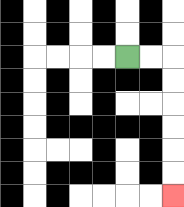{'start': '[5, 2]', 'end': '[7, 8]', 'path_directions': 'R,R,D,D,D,D,D,D', 'path_coordinates': '[[5, 2], [6, 2], [7, 2], [7, 3], [7, 4], [7, 5], [7, 6], [7, 7], [7, 8]]'}